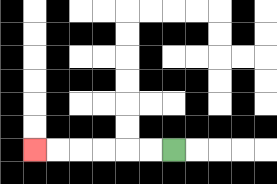{'start': '[7, 6]', 'end': '[1, 6]', 'path_directions': 'L,L,L,L,L,L', 'path_coordinates': '[[7, 6], [6, 6], [5, 6], [4, 6], [3, 6], [2, 6], [1, 6]]'}